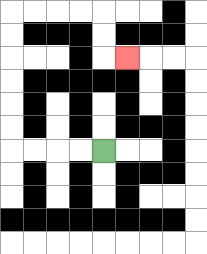{'start': '[4, 6]', 'end': '[5, 2]', 'path_directions': 'L,L,L,L,U,U,U,U,U,U,R,R,R,R,D,D,R', 'path_coordinates': '[[4, 6], [3, 6], [2, 6], [1, 6], [0, 6], [0, 5], [0, 4], [0, 3], [0, 2], [0, 1], [0, 0], [1, 0], [2, 0], [3, 0], [4, 0], [4, 1], [4, 2], [5, 2]]'}